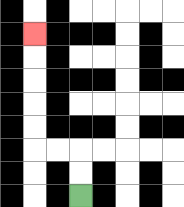{'start': '[3, 8]', 'end': '[1, 1]', 'path_directions': 'U,U,L,L,U,U,U,U,U', 'path_coordinates': '[[3, 8], [3, 7], [3, 6], [2, 6], [1, 6], [1, 5], [1, 4], [1, 3], [1, 2], [1, 1]]'}